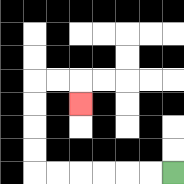{'start': '[7, 7]', 'end': '[3, 4]', 'path_directions': 'L,L,L,L,L,L,U,U,U,U,R,R,D', 'path_coordinates': '[[7, 7], [6, 7], [5, 7], [4, 7], [3, 7], [2, 7], [1, 7], [1, 6], [1, 5], [1, 4], [1, 3], [2, 3], [3, 3], [3, 4]]'}